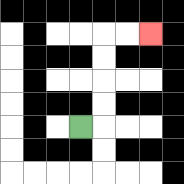{'start': '[3, 5]', 'end': '[6, 1]', 'path_directions': 'R,U,U,U,U,R,R', 'path_coordinates': '[[3, 5], [4, 5], [4, 4], [4, 3], [4, 2], [4, 1], [5, 1], [6, 1]]'}